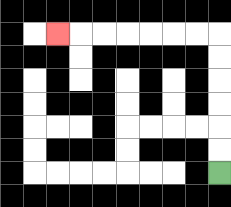{'start': '[9, 7]', 'end': '[2, 1]', 'path_directions': 'U,U,U,U,U,U,L,L,L,L,L,L,L', 'path_coordinates': '[[9, 7], [9, 6], [9, 5], [9, 4], [9, 3], [9, 2], [9, 1], [8, 1], [7, 1], [6, 1], [5, 1], [4, 1], [3, 1], [2, 1]]'}